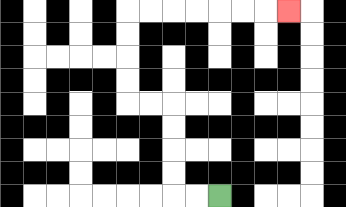{'start': '[9, 8]', 'end': '[12, 0]', 'path_directions': 'L,L,U,U,U,U,L,L,U,U,U,U,R,R,R,R,R,R,R', 'path_coordinates': '[[9, 8], [8, 8], [7, 8], [7, 7], [7, 6], [7, 5], [7, 4], [6, 4], [5, 4], [5, 3], [5, 2], [5, 1], [5, 0], [6, 0], [7, 0], [8, 0], [9, 0], [10, 0], [11, 0], [12, 0]]'}